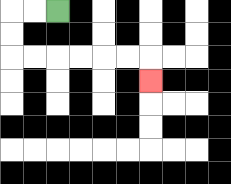{'start': '[2, 0]', 'end': '[6, 3]', 'path_directions': 'L,L,D,D,R,R,R,R,R,R,D', 'path_coordinates': '[[2, 0], [1, 0], [0, 0], [0, 1], [0, 2], [1, 2], [2, 2], [3, 2], [4, 2], [5, 2], [6, 2], [6, 3]]'}